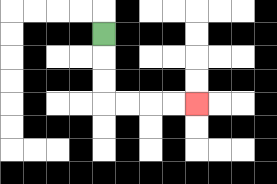{'start': '[4, 1]', 'end': '[8, 4]', 'path_directions': 'D,D,D,R,R,R,R', 'path_coordinates': '[[4, 1], [4, 2], [4, 3], [4, 4], [5, 4], [6, 4], [7, 4], [8, 4]]'}